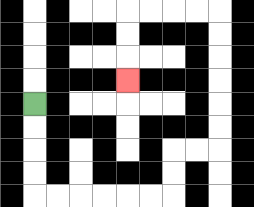{'start': '[1, 4]', 'end': '[5, 3]', 'path_directions': 'D,D,D,D,R,R,R,R,R,R,U,U,R,R,U,U,U,U,U,U,L,L,L,L,D,D,D', 'path_coordinates': '[[1, 4], [1, 5], [1, 6], [1, 7], [1, 8], [2, 8], [3, 8], [4, 8], [5, 8], [6, 8], [7, 8], [7, 7], [7, 6], [8, 6], [9, 6], [9, 5], [9, 4], [9, 3], [9, 2], [9, 1], [9, 0], [8, 0], [7, 0], [6, 0], [5, 0], [5, 1], [5, 2], [5, 3]]'}